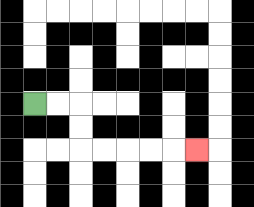{'start': '[1, 4]', 'end': '[8, 6]', 'path_directions': 'R,R,D,D,R,R,R,R,R', 'path_coordinates': '[[1, 4], [2, 4], [3, 4], [3, 5], [3, 6], [4, 6], [5, 6], [6, 6], [7, 6], [8, 6]]'}